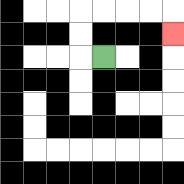{'start': '[4, 2]', 'end': '[7, 1]', 'path_directions': 'L,U,U,R,R,R,R,D', 'path_coordinates': '[[4, 2], [3, 2], [3, 1], [3, 0], [4, 0], [5, 0], [6, 0], [7, 0], [7, 1]]'}